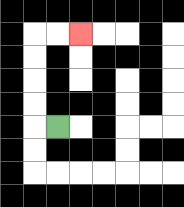{'start': '[2, 5]', 'end': '[3, 1]', 'path_directions': 'L,U,U,U,U,R,R', 'path_coordinates': '[[2, 5], [1, 5], [1, 4], [1, 3], [1, 2], [1, 1], [2, 1], [3, 1]]'}